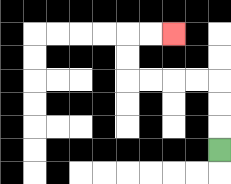{'start': '[9, 6]', 'end': '[7, 1]', 'path_directions': 'U,U,U,L,L,L,L,U,U,R,R', 'path_coordinates': '[[9, 6], [9, 5], [9, 4], [9, 3], [8, 3], [7, 3], [6, 3], [5, 3], [5, 2], [5, 1], [6, 1], [7, 1]]'}